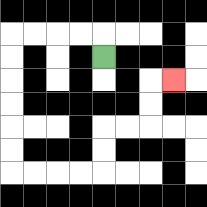{'start': '[4, 2]', 'end': '[7, 3]', 'path_directions': 'U,L,L,L,L,D,D,D,D,D,D,R,R,R,R,U,U,R,R,U,U,R', 'path_coordinates': '[[4, 2], [4, 1], [3, 1], [2, 1], [1, 1], [0, 1], [0, 2], [0, 3], [0, 4], [0, 5], [0, 6], [0, 7], [1, 7], [2, 7], [3, 7], [4, 7], [4, 6], [4, 5], [5, 5], [6, 5], [6, 4], [6, 3], [7, 3]]'}